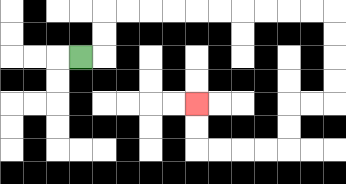{'start': '[3, 2]', 'end': '[8, 4]', 'path_directions': 'R,U,U,R,R,R,R,R,R,R,R,R,R,D,D,D,D,L,L,D,D,L,L,L,L,U,U', 'path_coordinates': '[[3, 2], [4, 2], [4, 1], [4, 0], [5, 0], [6, 0], [7, 0], [8, 0], [9, 0], [10, 0], [11, 0], [12, 0], [13, 0], [14, 0], [14, 1], [14, 2], [14, 3], [14, 4], [13, 4], [12, 4], [12, 5], [12, 6], [11, 6], [10, 6], [9, 6], [8, 6], [8, 5], [8, 4]]'}